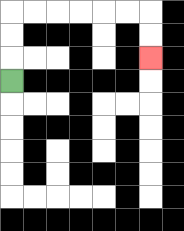{'start': '[0, 3]', 'end': '[6, 2]', 'path_directions': 'U,U,U,R,R,R,R,R,R,D,D', 'path_coordinates': '[[0, 3], [0, 2], [0, 1], [0, 0], [1, 0], [2, 0], [3, 0], [4, 0], [5, 0], [6, 0], [6, 1], [6, 2]]'}